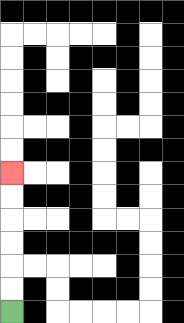{'start': '[0, 13]', 'end': '[0, 7]', 'path_directions': 'U,U,U,U,U,U', 'path_coordinates': '[[0, 13], [0, 12], [0, 11], [0, 10], [0, 9], [0, 8], [0, 7]]'}